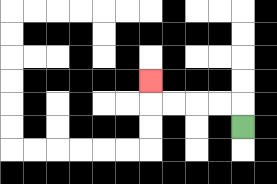{'start': '[10, 5]', 'end': '[6, 3]', 'path_directions': 'U,L,L,L,L,U', 'path_coordinates': '[[10, 5], [10, 4], [9, 4], [8, 4], [7, 4], [6, 4], [6, 3]]'}